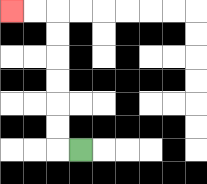{'start': '[3, 6]', 'end': '[0, 0]', 'path_directions': 'L,U,U,U,U,U,U,L,L', 'path_coordinates': '[[3, 6], [2, 6], [2, 5], [2, 4], [2, 3], [2, 2], [2, 1], [2, 0], [1, 0], [0, 0]]'}